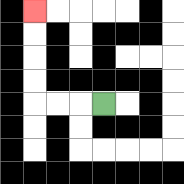{'start': '[4, 4]', 'end': '[1, 0]', 'path_directions': 'L,L,L,U,U,U,U', 'path_coordinates': '[[4, 4], [3, 4], [2, 4], [1, 4], [1, 3], [1, 2], [1, 1], [1, 0]]'}